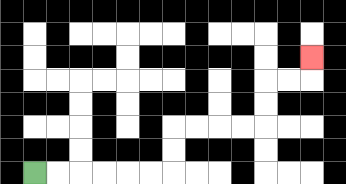{'start': '[1, 7]', 'end': '[13, 2]', 'path_directions': 'R,R,R,R,R,R,U,U,R,R,R,R,U,U,R,R,U', 'path_coordinates': '[[1, 7], [2, 7], [3, 7], [4, 7], [5, 7], [6, 7], [7, 7], [7, 6], [7, 5], [8, 5], [9, 5], [10, 5], [11, 5], [11, 4], [11, 3], [12, 3], [13, 3], [13, 2]]'}